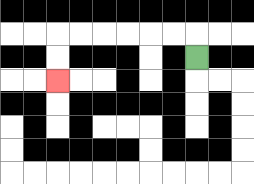{'start': '[8, 2]', 'end': '[2, 3]', 'path_directions': 'U,L,L,L,L,L,L,D,D', 'path_coordinates': '[[8, 2], [8, 1], [7, 1], [6, 1], [5, 1], [4, 1], [3, 1], [2, 1], [2, 2], [2, 3]]'}